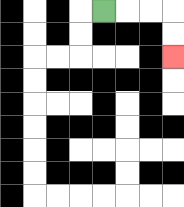{'start': '[4, 0]', 'end': '[7, 2]', 'path_directions': 'R,R,R,D,D', 'path_coordinates': '[[4, 0], [5, 0], [6, 0], [7, 0], [7, 1], [7, 2]]'}